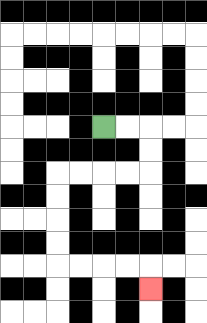{'start': '[4, 5]', 'end': '[6, 12]', 'path_directions': 'R,R,D,D,L,L,L,L,D,D,D,D,R,R,R,R,D', 'path_coordinates': '[[4, 5], [5, 5], [6, 5], [6, 6], [6, 7], [5, 7], [4, 7], [3, 7], [2, 7], [2, 8], [2, 9], [2, 10], [2, 11], [3, 11], [4, 11], [5, 11], [6, 11], [6, 12]]'}